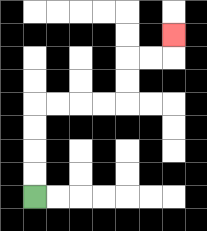{'start': '[1, 8]', 'end': '[7, 1]', 'path_directions': 'U,U,U,U,R,R,R,R,U,U,R,R,U', 'path_coordinates': '[[1, 8], [1, 7], [1, 6], [1, 5], [1, 4], [2, 4], [3, 4], [4, 4], [5, 4], [5, 3], [5, 2], [6, 2], [7, 2], [7, 1]]'}